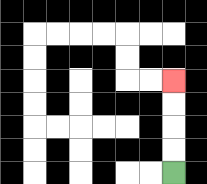{'start': '[7, 7]', 'end': '[7, 3]', 'path_directions': 'U,U,U,U', 'path_coordinates': '[[7, 7], [7, 6], [7, 5], [7, 4], [7, 3]]'}